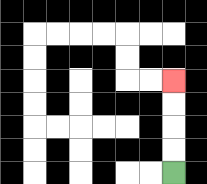{'start': '[7, 7]', 'end': '[7, 3]', 'path_directions': 'U,U,U,U', 'path_coordinates': '[[7, 7], [7, 6], [7, 5], [7, 4], [7, 3]]'}